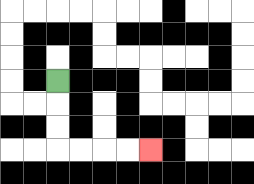{'start': '[2, 3]', 'end': '[6, 6]', 'path_directions': 'D,D,D,R,R,R,R', 'path_coordinates': '[[2, 3], [2, 4], [2, 5], [2, 6], [3, 6], [4, 6], [5, 6], [6, 6]]'}